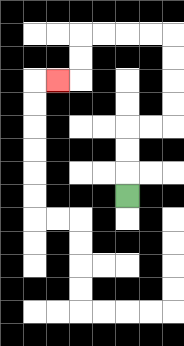{'start': '[5, 8]', 'end': '[2, 3]', 'path_directions': 'U,U,U,R,R,U,U,U,U,L,L,L,L,D,D,L', 'path_coordinates': '[[5, 8], [5, 7], [5, 6], [5, 5], [6, 5], [7, 5], [7, 4], [7, 3], [7, 2], [7, 1], [6, 1], [5, 1], [4, 1], [3, 1], [3, 2], [3, 3], [2, 3]]'}